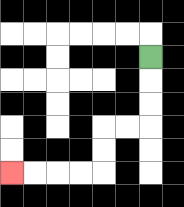{'start': '[6, 2]', 'end': '[0, 7]', 'path_directions': 'D,D,D,L,L,D,D,L,L,L,L', 'path_coordinates': '[[6, 2], [6, 3], [6, 4], [6, 5], [5, 5], [4, 5], [4, 6], [4, 7], [3, 7], [2, 7], [1, 7], [0, 7]]'}